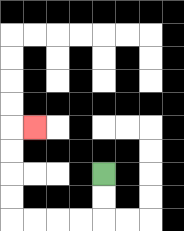{'start': '[4, 7]', 'end': '[1, 5]', 'path_directions': 'D,D,L,L,L,L,U,U,U,U,R', 'path_coordinates': '[[4, 7], [4, 8], [4, 9], [3, 9], [2, 9], [1, 9], [0, 9], [0, 8], [0, 7], [0, 6], [0, 5], [1, 5]]'}